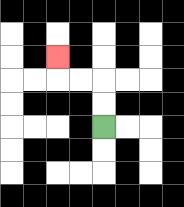{'start': '[4, 5]', 'end': '[2, 2]', 'path_directions': 'U,U,L,L,U', 'path_coordinates': '[[4, 5], [4, 4], [4, 3], [3, 3], [2, 3], [2, 2]]'}